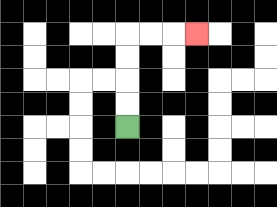{'start': '[5, 5]', 'end': '[8, 1]', 'path_directions': 'U,U,U,U,R,R,R', 'path_coordinates': '[[5, 5], [5, 4], [5, 3], [5, 2], [5, 1], [6, 1], [7, 1], [8, 1]]'}